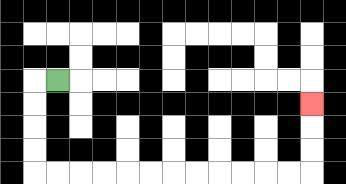{'start': '[2, 3]', 'end': '[13, 4]', 'path_directions': 'L,D,D,D,D,R,R,R,R,R,R,R,R,R,R,R,R,U,U,U', 'path_coordinates': '[[2, 3], [1, 3], [1, 4], [1, 5], [1, 6], [1, 7], [2, 7], [3, 7], [4, 7], [5, 7], [6, 7], [7, 7], [8, 7], [9, 7], [10, 7], [11, 7], [12, 7], [13, 7], [13, 6], [13, 5], [13, 4]]'}